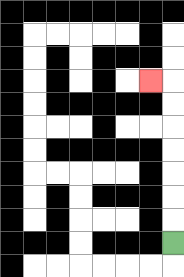{'start': '[7, 10]', 'end': '[6, 3]', 'path_directions': 'U,U,U,U,U,U,U,L', 'path_coordinates': '[[7, 10], [7, 9], [7, 8], [7, 7], [7, 6], [7, 5], [7, 4], [7, 3], [6, 3]]'}